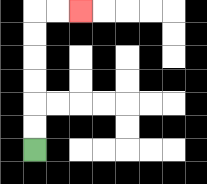{'start': '[1, 6]', 'end': '[3, 0]', 'path_directions': 'U,U,U,U,U,U,R,R', 'path_coordinates': '[[1, 6], [1, 5], [1, 4], [1, 3], [1, 2], [1, 1], [1, 0], [2, 0], [3, 0]]'}